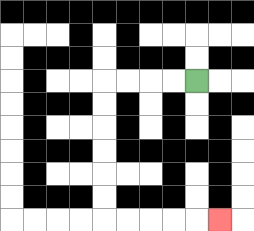{'start': '[8, 3]', 'end': '[9, 9]', 'path_directions': 'L,L,L,L,D,D,D,D,D,D,R,R,R,R,R', 'path_coordinates': '[[8, 3], [7, 3], [6, 3], [5, 3], [4, 3], [4, 4], [4, 5], [4, 6], [4, 7], [4, 8], [4, 9], [5, 9], [6, 9], [7, 9], [8, 9], [9, 9]]'}